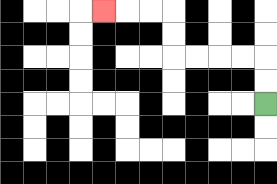{'start': '[11, 4]', 'end': '[4, 0]', 'path_directions': 'U,U,L,L,L,L,U,U,L,L,L', 'path_coordinates': '[[11, 4], [11, 3], [11, 2], [10, 2], [9, 2], [8, 2], [7, 2], [7, 1], [7, 0], [6, 0], [5, 0], [4, 0]]'}